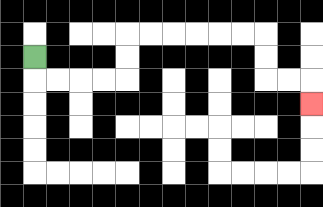{'start': '[1, 2]', 'end': '[13, 4]', 'path_directions': 'D,R,R,R,R,U,U,R,R,R,R,R,R,D,D,R,R,D', 'path_coordinates': '[[1, 2], [1, 3], [2, 3], [3, 3], [4, 3], [5, 3], [5, 2], [5, 1], [6, 1], [7, 1], [8, 1], [9, 1], [10, 1], [11, 1], [11, 2], [11, 3], [12, 3], [13, 3], [13, 4]]'}